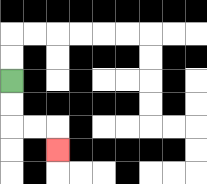{'start': '[0, 3]', 'end': '[2, 6]', 'path_directions': 'D,D,R,R,D', 'path_coordinates': '[[0, 3], [0, 4], [0, 5], [1, 5], [2, 5], [2, 6]]'}